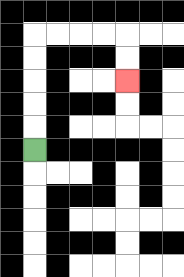{'start': '[1, 6]', 'end': '[5, 3]', 'path_directions': 'U,U,U,U,U,R,R,R,R,D,D', 'path_coordinates': '[[1, 6], [1, 5], [1, 4], [1, 3], [1, 2], [1, 1], [2, 1], [3, 1], [4, 1], [5, 1], [5, 2], [5, 3]]'}